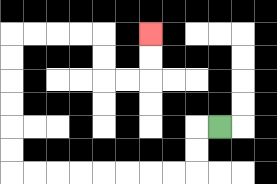{'start': '[9, 5]', 'end': '[6, 1]', 'path_directions': 'L,D,D,L,L,L,L,L,L,L,L,U,U,U,U,U,U,R,R,R,R,D,D,R,R,U,U', 'path_coordinates': '[[9, 5], [8, 5], [8, 6], [8, 7], [7, 7], [6, 7], [5, 7], [4, 7], [3, 7], [2, 7], [1, 7], [0, 7], [0, 6], [0, 5], [0, 4], [0, 3], [0, 2], [0, 1], [1, 1], [2, 1], [3, 1], [4, 1], [4, 2], [4, 3], [5, 3], [6, 3], [6, 2], [6, 1]]'}